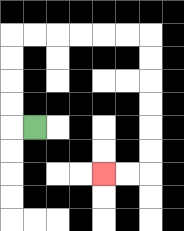{'start': '[1, 5]', 'end': '[4, 7]', 'path_directions': 'L,U,U,U,U,R,R,R,R,R,R,D,D,D,D,D,D,L,L', 'path_coordinates': '[[1, 5], [0, 5], [0, 4], [0, 3], [0, 2], [0, 1], [1, 1], [2, 1], [3, 1], [4, 1], [5, 1], [6, 1], [6, 2], [6, 3], [6, 4], [6, 5], [6, 6], [6, 7], [5, 7], [4, 7]]'}